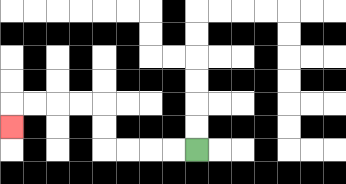{'start': '[8, 6]', 'end': '[0, 5]', 'path_directions': 'L,L,L,L,U,U,L,L,L,L,D', 'path_coordinates': '[[8, 6], [7, 6], [6, 6], [5, 6], [4, 6], [4, 5], [4, 4], [3, 4], [2, 4], [1, 4], [0, 4], [0, 5]]'}